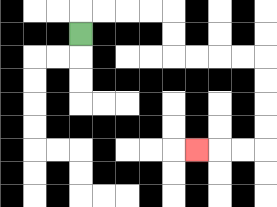{'start': '[3, 1]', 'end': '[8, 6]', 'path_directions': 'U,R,R,R,R,D,D,R,R,R,R,D,D,D,D,L,L,L', 'path_coordinates': '[[3, 1], [3, 0], [4, 0], [5, 0], [6, 0], [7, 0], [7, 1], [7, 2], [8, 2], [9, 2], [10, 2], [11, 2], [11, 3], [11, 4], [11, 5], [11, 6], [10, 6], [9, 6], [8, 6]]'}